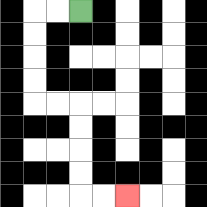{'start': '[3, 0]', 'end': '[5, 8]', 'path_directions': 'L,L,D,D,D,D,R,R,D,D,D,D,R,R', 'path_coordinates': '[[3, 0], [2, 0], [1, 0], [1, 1], [1, 2], [1, 3], [1, 4], [2, 4], [3, 4], [3, 5], [3, 6], [3, 7], [3, 8], [4, 8], [5, 8]]'}